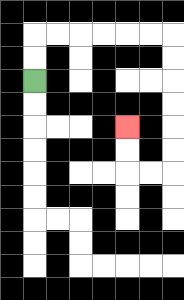{'start': '[1, 3]', 'end': '[5, 5]', 'path_directions': 'U,U,R,R,R,R,R,R,D,D,D,D,D,D,L,L,U,U', 'path_coordinates': '[[1, 3], [1, 2], [1, 1], [2, 1], [3, 1], [4, 1], [5, 1], [6, 1], [7, 1], [7, 2], [7, 3], [7, 4], [7, 5], [7, 6], [7, 7], [6, 7], [5, 7], [5, 6], [5, 5]]'}